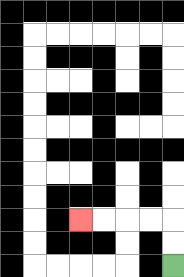{'start': '[7, 11]', 'end': '[3, 9]', 'path_directions': 'U,U,L,L,L,L', 'path_coordinates': '[[7, 11], [7, 10], [7, 9], [6, 9], [5, 9], [4, 9], [3, 9]]'}